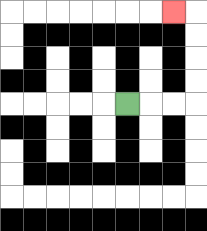{'start': '[5, 4]', 'end': '[7, 0]', 'path_directions': 'R,R,R,U,U,U,U,L', 'path_coordinates': '[[5, 4], [6, 4], [7, 4], [8, 4], [8, 3], [8, 2], [8, 1], [8, 0], [7, 0]]'}